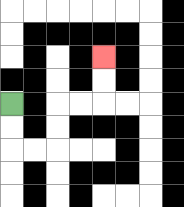{'start': '[0, 4]', 'end': '[4, 2]', 'path_directions': 'D,D,R,R,U,U,R,R,U,U', 'path_coordinates': '[[0, 4], [0, 5], [0, 6], [1, 6], [2, 6], [2, 5], [2, 4], [3, 4], [4, 4], [4, 3], [4, 2]]'}